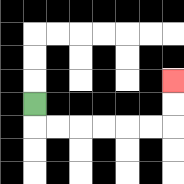{'start': '[1, 4]', 'end': '[7, 3]', 'path_directions': 'D,R,R,R,R,R,R,U,U', 'path_coordinates': '[[1, 4], [1, 5], [2, 5], [3, 5], [4, 5], [5, 5], [6, 5], [7, 5], [7, 4], [7, 3]]'}